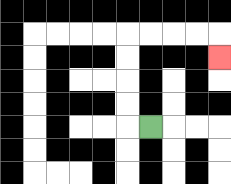{'start': '[6, 5]', 'end': '[9, 2]', 'path_directions': 'L,U,U,U,U,R,R,R,R,D', 'path_coordinates': '[[6, 5], [5, 5], [5, 4], [5, 3], [5, 2], [5, 1], [6, 1], [7, 1], [8, 1], [9, 1], [9, 2]]'}